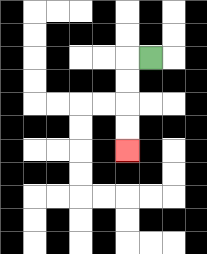{'start': '[6, 2]', 'end': '[5, 6]', 'path_directions': 'L,D,D,D,D', 'path_coordinates': '[[6, 2], [5, 2], [5, 3], [5, 4], [5, 5], [5, 6]]'}